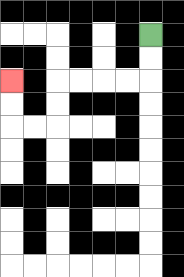{'start': '[6, 1]', 'end': '[0, 3]', 'path_directions': 'D,D,L,L,L,L,D,D,L,L,U,U', 'path_coordinates': '[[6, 1], [6, 2], [6, 3], [5, 3], [4, 3], [3, 3], [2, 3], [2, 4], [2, 5], [1, 5], [0, 5], [0, 4], [0, 3]]'}